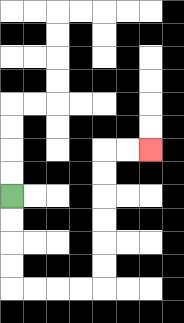{'start': '[0, 8]', 'end': '[6, 6]', 'path_directions': 'D,D,D,D,R,R,R,R,U,U,U,U,U,U,R,R', 'path_coordinates': '[[0, 8], [0, 9], [0, 10], [0, 11], [0, 12], [1, 12], [2, 12], [3, 12], [4, 12], [4, 11], [4, 10], [4, 9], [4, 8], [4, 7], [4, 6], [5, 6], [6, 6]]'}